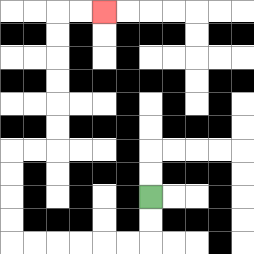{'start': '[6, 8]', 'end': '[4, 0]', 'path_directions': 'D,D,L,L,L,L,L,L,U,U,U,U,R,R,U,U,U,U,U,U,R,R', 'path_coordinates': '[[6, 8], [6, 9], [6, 10], [5, 10], [4, 10], [3, 10], [2, 10], [1, 10], [0, 10], [0, 9], [0, 8], [0, 7], [0, 6], [1, 6], [2, 6], [2, 5], [2, 4], [2, 3], [2, 2], [2, 1], [2, 0], [3, 0], [4, 0]]'}